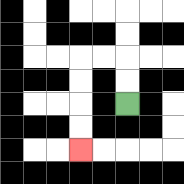{'start': '[5, 4]', 'end': '[3, 6]', 'path_directions': 'U,U,L,L,D,D,D,D', 'path_coordinates': '[[5, 4], [5, 3], [5, 2], [4, 2], [3, 2], [3, 3], [3, 4], [3, 5], [3, 6]]'}